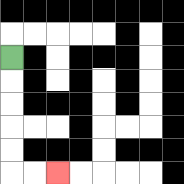{'start': '[0, 2]', 'end': '[2, 7]', 'path_directions': 'D,D,D,D,D,R,R', 'path_coordinates': '[[0, 2], [0, 3], [0, 4], [0, 5], [0, 6], [0, 7], [1, 7], [2, 7]]'}